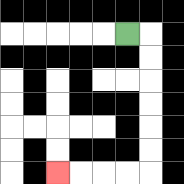{'start': '[5, 1]', 'end': '[2, 7]', 'path_directions': 'R,D,D,D,D,D,D,L,L,L,L', 'path_coordinates': '[[5, 1], [6, 1], [6, 2], [6, 3], [6, 4], [6, 5], [6, 6], [6, 7], [5, 7], [4, 7], [3, 7], [2, 7]]'}